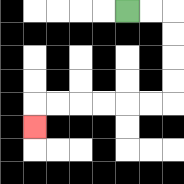{'start': '[5, 0]', 'end': '[1, 5]', 'path_directions': 'R,R,D,D,D,D,L,L,L,L,L,L,D', 'path_coordinates': '[[5, 0], [6, 0], [7, 0], [7, 1], [7, 2], [7, 3], [7, 4], [6, 4], [5, 4], [4, 4], [3, 4], [2, 4], [1, 4], [1, 5]]'}